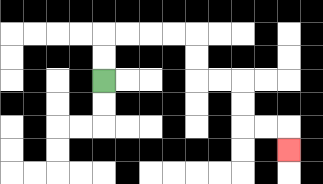{'start': '[4, 3]', 'end': '[12, 6]', 'path_directions': 'U,U,R,R,R,R,D,D,R,R,D,D,R,R,D', 'path_coordinates': '[[4, 3], [4, 2], [4, 1], [5, 1], [6, 1], [7, 1], [8, 1], [8, 2], [8, 3], [9, 3], [10, 3], [10, 4], [10, 5], [11, 5], [12, 5], [12, 6]]'}